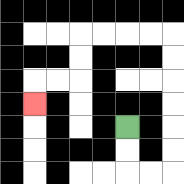{'start': '[5, 5]', 'end': '[1, 4]', 'path_directions': 'D,D,R,R,U,U,U,U,U,U,L,L,L,L,D,D,L,L,D', 'path_coordinates': '[[5, 5], [5, 6], [5, 7], [6, 7], [7, 7], [7, 6], [7, 5], [7, 4], [7, 3], [7, 2], [7, 1], [6, 1], [5, 1], [4, 1], [3, 1], [3, 2], [3, 3], [2, 3], [1, 3], [1, 4]]'}